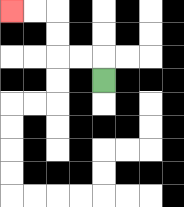{'start': '[4, 3]', 'end': '[0, 0]', 'path_directions': 'U,L,L,U,U,L,L', 'path_coordinates': '[[4, 3], [4, 2], [3, 2], [2, 2], [2, 1], [2, 0], [1, 0], [0, 0]]'}